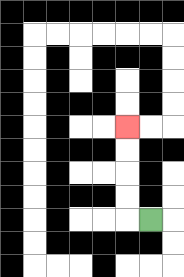{'start': '[6, 9]', 'end': '[5, 5]', 'path_directions': 'L,U,U,U,U', 'path_coordinates': '[[6, 9], [5, 9], [5, 8], [5, 7], [5, 6], [5, 5]]'}